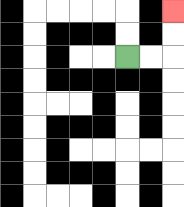{'start': '[5, 2]', 'end': '[7, 0]', 'path_directions': 'R,R,U,U', 'path_coordinates': '[[5, 2], [6, 2], [7, 2], [7, 1], [7, 0]]'}